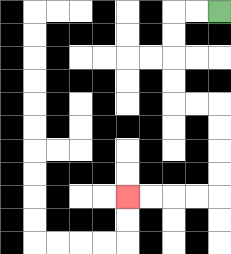{'start': '[9, 0]', 'end': '[5, 8]', 'path_directions': 'L,L,D,D,D,D,R,R,D,D,D,D,L,L,L,L', 'path_coordinates': '[[9, 0], [8, 0], [7, 0], [7, 1], [7, 2], [7, 3], [7, 4], [8, 4], [9, 4], [9, 5], [9, 6], [9, 7], [9, 8], [8, 8], [7, 8], [6, 8], [5, 8]]'}